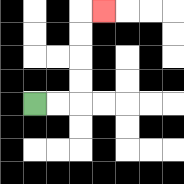{'start': '[1, 4]', 'end': '[4, 0]', 'path_directions': 'R,R,U,U,U,U,R', 'path_coordinates': '[[1, 4], [2, 4], [3, 4], [3, 3], [3, 2], [3, 1], [3, 0], [4, 0]]'}